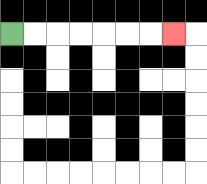{'start': '[0, 1]', 'end': '[7, 1]', 'path_directions': 'R,R,R,R,R,R,R', 'path_coordinates': '[[0, 1], [1, 1], [2, 1], [3, 1], [4, 1], [5, 1], [6, 1], [7, 1]]'}